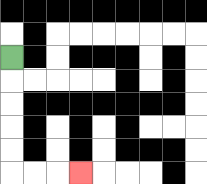{'start': '[0, 2]', 'end': '[3, 7]', 'path_directions': 'D,D,D,D,D,R,R,R', 'path_coordinates': '[[0, 2], [0, 3], [0, 4], [0, 5], [0, 6], [0, 7], [1, 7], [2, 7], [3, 7]]'}